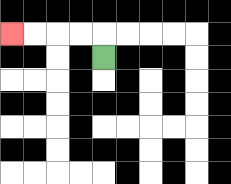{'start': '[4, 2]', 'end': '[0, 1]', 'path_directions': 'U,L,L,L,L', 'path_coordinates': '[[4, 2], [4, 1], [3, 1], [2, 1], [1, 1], [0, 1]]'}